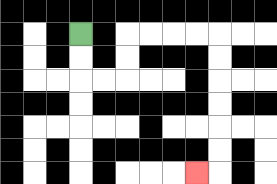{'start': '[3, 1]', 'end': '[8, 7]', 'path_directions': 'D,D,R,R,U,U,R,R,R,R,D,D,D,D,D,D,L', 'path_coordinates': '[[3, 1], [3, 2], [3, 3], [4, 3], [5, 3], [5, 2], [5, 1], [6, 1], [7, 1], [8, 1], [9, 1], [9, 2], [9, 3], [9, 4], [9, 5], [9, 6], [9, 7], [8, 7]]'}